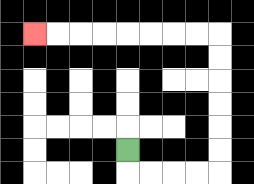{'start': '[5, 6]', 'end': '[1, 1]', 'path_directions': 'D,R,R,R,R,U,U,U,U,U,U,L,L,L,L,L,L,L,L', 'path_coordinates': '[[5, 6], [5, 7], [6, 7], [7, 7], [8, 7], [9, 7], [9, 6], [9, 5], [9, 4], [9, 3], [9, 2], [9, 1], [8, 1], [7, 1], [6, 1], [5, 1], [4, 1], [3, 1], [2, 1], [1, 1]]'}